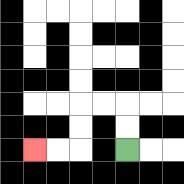{'start': '[5, 6]', 'end': '[1, 6]', 'path_directions': 'U,U,L,L,D,D,L,L', 'path_coordinates': '[[5, 6], [5, 5], [5, 4], [4, 4], [3, 4], [3, 5], [3, 6], [2, 6], [1, 6]]'}